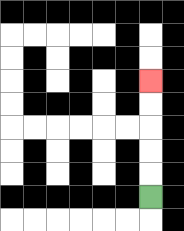{'start': '[6, 8]', 'end': '[6, 3]', 'path_directions': 'U,U,U,U,U', 'path_coordinates': '[[6, 8], [6, 7], [6, 6], [6, 5], [6, 4], [6, 3]]'}